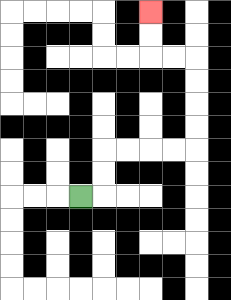{'start': '[3, 8]', 'end': '[6, 0]', 'path_directions': 'R,U,U,R,R,R,R,U,U,U,U,L,L,U,U', 'path_coordinates': '[[3, 8], [4, 8], [4, 7], [4, 6], [5, 6], [6, 6], [7, 6], [8, 6], [8, 5], [8, 4], [8, 3], [8, 2], [7, 2], [6, 2], [6, 1], [6, 0]]'}